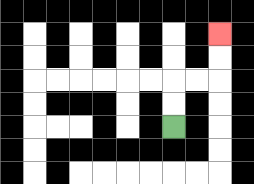{'start': '[7, 5]', 'end': '[9, 1]', 'path_directions': 'U,U,R,R,U,U', 'path_coordinates': '[[7, 5], [7, 4], [7, 3], [8, 3], [9, 3], [9, 2], [9, 1]]'}